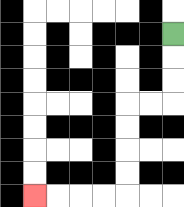{'start': '[7, 1]', 'end': '[1, 8]', 'path_directions': 'D,D,D,L,L,D,D,D,D,L,L,L,L', 'path_coordinates': '[[7, 1], [7, 2], [7, 3], [7, 4], [6, 4], [5, 4], [5, 5], [5, 6], [5, 7], [5, 8], [4, 8], [3, 8], [2, 8], [1, 8]]'}